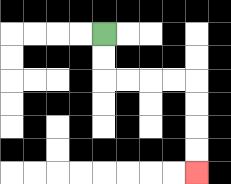{'start': '[4, 1]', 'end': '[8, 7]', 'path_directions': 'D,D,R,R,R,R,D,D,D,D', 'path_coordinates': '[[4, 1], [4, 2], [4, 3], [5, 3], [6, 3], [7, 3], [8, 3], [8, 4], [8, 5], [8, 6], [8, 7]]'}